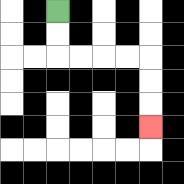{'start': '[2, 0]', 'end': '[6, 5]', 'path_directions': 'D,D,R,R,R,R,D,D,D', 'path_coordinates': '[[2, 0], [2, 1], [2, 2], [3, 2], [4, 2], [5, 2], [6, 2], [6, 3], [6, 4], [6, 5]]'}